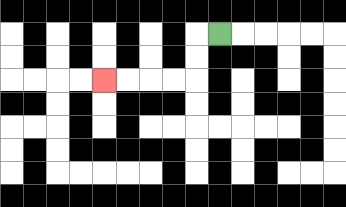{'start': '[9, 1]', 'end': '[4, 3]', 'path_directions': 'L,D,D,L,L,L,L', 'path_coordinates': '[[9, 1], [8, 1], [8, 2], [8, 3], [7, 3], [6, 3], [5, 3], [4, 3]]'}